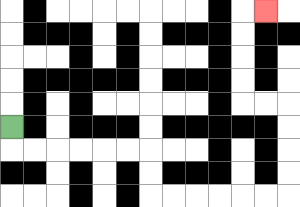{'start': '[0, 5]', 'end': '[11, 0]', 'path_directions': 'D,R,R,R,R,R,R,D,D,R,R,R,R,R,R,U,U,U,U,L,L,U,U,U,U,R', 'path_coordinates': '[[0, 5], [0, 6], [1, 6], [2, 6], [3, 6], [4, 6], [5, 6], [6, 6], [6, 7], [6, 8], [7, 8], [8, 8], [9, 8], [10, 8], [11, 8], [12, 8], [12, 7], [12, 6], [12, 5], [12, 4], [11, 4], [10, 4], [10, 3], [10, 2], [10, 1], [10, 0], [11, 0]]'}